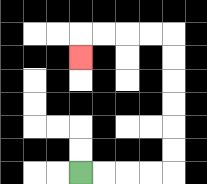{'start': '[3, 7]', 'end': '[3, 2]', 'path_directions': 'R,R,R,R,U,U,U,U,U,U,L,L,L,L,D', 'path_coordinates': '[[3, 7], [4, 7], [5, 7], [6, 7], [7, 7], [7, 6], [7, 5], [7, 4], [7, 3], [7, 2], [7, 1], [6, 1], [5, 1], [4, 1], [3, 1], [3, 2]]'}